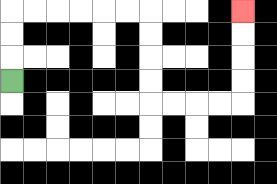{'start': '[0, 3]', 'end': '[10, 0]', 'path_directions': 'U,U,U,R,R,R,R,R,R,D,D,D,D,R,R,R,R,U,U,U,U', 'path_coordinates': '[[0, 3], [0, 2], [0, 1], [0, 0], [1, 0], [2, 0], [3, 0], [4, 0], [5, 0], [6, 0], [6, 1], [6, 2], [6, 3], [6, 4], [7, 4], [8, 4], [9, 4], [10, 4], [10, 3], [10, 2], [10, 1], [10, 0]]'}